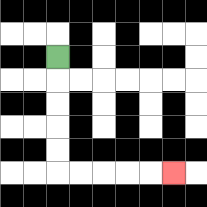{'start': '[2, 2]', 'end': '[7, 7]', 'path_directions': 'D,D,D,D,D,R,R,R,R,R', 'path_coordinates': '[[2, 2], [2, 3], [2, 4], [2, 5], [2, 6], [2, 7], [3, 7], [4, 7], [5, 7], [6, 7], [7, 7]]'}